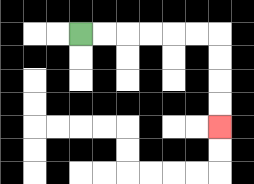{'start': '[3, 1]', 'end': '[9, 5]', 'path_directions': 'R,R,R,R,R,R,D,D,D,D', 'path_coordinates': '[[3, 1], [4, 1], [5, 1], [6, 1], [7, 1], [8, 1], [9, 1], [9, 2], [9, 3], [9, 4], [9, 5]]'}